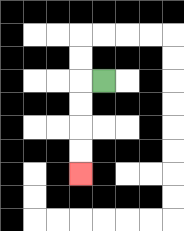{'start': '[4, 3]', 'end': '[3, 7]', 'path_directions': 'L,D,D,D,D', 'path_coordinates': '[[4, 3], [3, 3], [3, 4], [3, 5], [3, 6], [3, 7]]'}